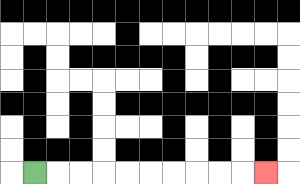{'start': '[1, 7]', 'end': '[11, 7]', 'path_directions': 'R,R,R,R,R,R,R,R,R,R', 'path_coordinates': '[[1, 7], [2, 7], [3, 7], [4, 7], [5, 7], [6, 7], [7, 7], [8, 7], [9, 7], [10, 7], [11, 7]]'}